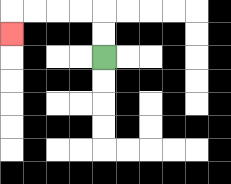{'start': '[4, 2]', 'end': '[0, 1]', 'path_directions': 'U,U,L,L,L,L,D', 'path_coordinates': '[[4, 2], [4, 1], [4, 0], [3, 0], [2, 0], [1, 0], [0, 0], [0, 1]]'}